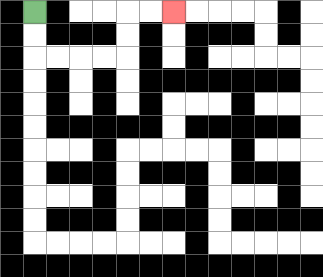{'start': '[1, 0]', 'end': '[7, 0]', 'path_directions': 'D,D,R,R,R,R,U,U,R,R', 'path_coordinates': '[[1, 0], [1, 1], [1, 2], [2, 2], [3, 2], [4, 2], [5, 2], [5, 1], [5, 0], [6, 0], [7, 0]]'}